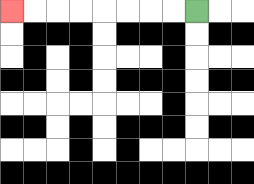{'start': '[8, 0]', 'end': '[0, 0]', 'path_directions': 'L,L,L,L,L,L,L,L', 'path_coordinates': '[[8, 0], [7, 0], [6, 0], [5, 0], [4, 0], [3, 0], [2, 0], [1, 0], [0, 0]]'}